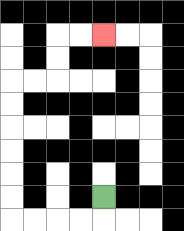{'start': '[4, 8]', 'end': '[4, 1]', 'path_directions': 'D,L,L,L,L,U,U,U,U,U,U,R,R,U,U,R,R', 'path_coordinates': '[[4, 8], [4, 9], [3, 9], [2, 9], [1, 9], [0, 9], [0, 8], [0, 7], [0, 6], [0, 5], [0, 4], [0, 3], [1, 3], [2, 3], [2, 2], [2, 1], [3, 1], [4, 1]]'}